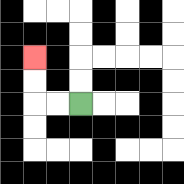{'start': '[3, 4]', 'end': '[1, 2]', 'path_directions': 'L,L,U,U', 'path_coordinates': '[[3, 4], [2, 4], [1, 4], [1, 3], [1, 2]]'}